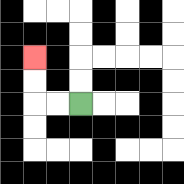{'start': '[3, 4]', 'end': '[1, 2]', 'path_directions': 'L,L,U,U', 'path_coordinates': '[[3, 4], [2, 4], [1, 4], [1, 3], [1, 2]]'}